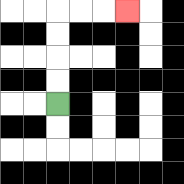{'start': '[2, 4]', 'end': '[5, 0]', 'path_directions': 'U,U,U,U,R,R,R', 'path_coordinates': '[[2, 4], [2, 3], [2, 2], [2, 1], [2, 0], [3, 0], [4, 0], [5, 0]]'}